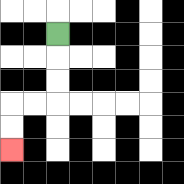{'start': '[2, 1]', 'end': '[0, 6]', 'path_directions': 'D,D,D,L,L,D,D', 'path_coordinates': '[[2, 1], [2, 2], [2, 3], [2, 4], [1, 4], [0, 4], [0, 5], [0, 6]]'}